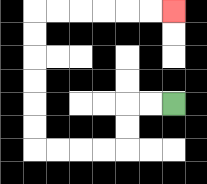{'start': '[7, 4]', 'end': '[7, 0]', 'path_directions': 'L,L,D,D,L,L,L,L,U,U,U,U,U,U,R,R,R,R,R,R', 'path_coordinates': '[[7, 4], [6, 4], [5, 4], [5, 5], [5, 6], [4, 6], [3, 6], [2, 6], [1, 6], [1, 5], [1, 4], [1, 3], [1, 2], [1, 1], [1, 0], [2, 0], [3, 0], [4, 0], [5, 0], [6, 0], [7, 0]]'}